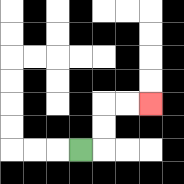{'start': '[3, 6]', 'end': '[6, 4]', 'path_directions': 'R,U,U,R,R', 'path_coordinates': '[[3, 6], [4, 6], [4, 5], [4, 4], [5, 4], [6, 4]]'}